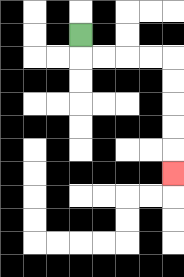{'start': '[3, 1]', 'end': '[7, 7]', 'path_directions': 'D,R,R,R,R,D,D,D,D,D', 'path_coordinates': '[[3, 1], [3, 2], [4, 2], [5, 2], [6, 2], [7, 2], [7, 3], [7, 4], [7, 5], [7, 6], [7, 7]]'}